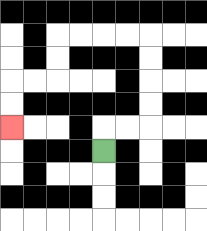{'start': '[4, 6]', 'end': '[0, 5]', 'path_directions': 'U,R,R,U,U,U,U,L,L,L,L,D,D,L,L,D,D', 'path_coordinates': '[[4, 6], [4, 5], [5, 5], [6, 5], [6, 4], [6, 3], [6, 2], [6, 1], [5, 1], [4, 1], [3, 1], [2, 1], [2, 2], [2, 3], [1, 3], [0, 3], [0, 4], [0, 5]]'}